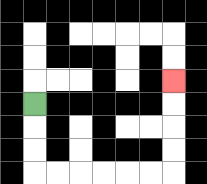{'start': '[1, 4]', 'end': '[7, 3]', 'path_directions': 'D,D,D,R,R,R,R,R,R,U,U,U,U', 'path_coordinates': '[[1, 4], [1, 5], [1, 6], [1, 7], [2, 7], [3, 7], [4, 7], [5, 7], [6, 7], [7, 7], [7, 6], [7, 5], [7, 4], [7, 3]]'}